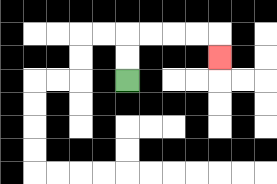{'start': '[5, 3]', 'end': '[9, 2]', 'path_directions': 'U,U,R,R,R,R,D', 'path_coordinates': '[[5, 3], [5, 2], [5, 1], [6, 1], [7, 1], [8, 1], [9, 1], [9, 2]]'}